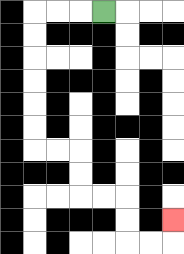{'start': '[4, 0]', 'end': '[7, 9]', 'path_directions': 'L,L,L,D,D,D,D,D,D,R,R,D,D,R,R,D,D,R,R,U', 'path_coordinates': '[[4, 0], [3, 0], [2, 0], [1, 0], [1, 1], [1, 2], [1, 3], [1, 4], [1, 5], [1, 6], [2, 6], [3, 6], [3, 7], [3, 8], [4, 8], [5, 8], [5, 9], [5, 10], [6, 10], [7, 10], [7, 9]]'}